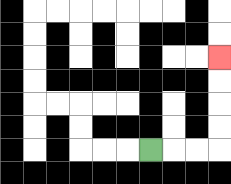{'start': '[6, 6]', 'end': '[9, 2]', 'path_directions': 'R,R,R,U,U,U,U', 'path_coordinates': '[[6, 6], [7, 6], [8, 6], [9, 6], [9, 5], [9, 4], [9, 3], [9, 2]]'}